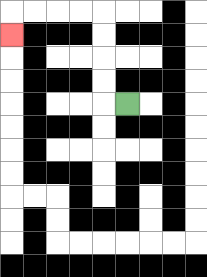{'start': '[5, 4]', 'end': '[0, 1]', 'path_directions': 'L,U,U,U,U,L,L,L,L,D', 'path_coordinates': '[[5, 4], [4, 4], [4, 3], [4, 2], [4, 1], [4, 0], [3, 0], [2, 0], [1, 0], [0, 0], [0, 1]]'}